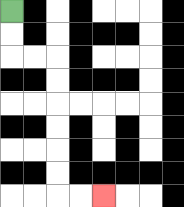{'start': '[0, 0]', 'end': '[4, 8]', 'path_directions': 'D,D,R,R,D,D,D,D,D,D,R,R', 'path_coordinates': '[[0, 0], [0, 1], [0, 2], [1, 2], [2, 2], [2, 3], [2, 4], [2, 5], [2, 6], [2, 7], [2, 8], [3, 8], [4, 8]]'}